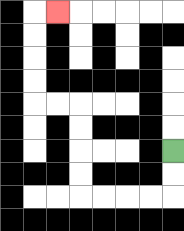{'start': '[7, 6]', 'end': '[2, 0]', 'path_directions': 'D,D,L,L,L,L,U,U,U,U,L,L,U,U,U,U,R', 'path_coordinates': '[[7, 6], [7, 7], [7, 8], [6, 8], [5, 8], [4, 8], [3, 8], [3, 7], [3, 6], [3, 5], [3, 4], [2, 4], [1, 4], [1, 3], [1, 2], [1, 1], [1, 0], [2, 0]]'}